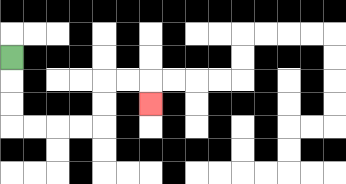{'start': '[0, 2]', 'end': '[6, 4]', 'path_directions': 'D,D,D,R,R,R,R,U,U,R,R,D', 'path_coordinates': '[[0, 2], [0, 3], [0, 4], [0, 5], [1, 5], [2, 5], [3, 5], [4, 5], [4, 4], [4, 3], [5, 3], [6, 3], [6, 4]]'}